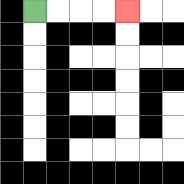{'start': '[1, 0]', 'end': '[5, 0]', 'path_directions': 'R,R,R,R', 'path_coordinates': '[[1, 0], [2, 0], [3, 0], [4, 0], [5, 0]]'}